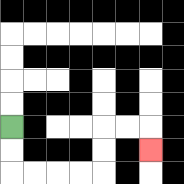{'start': '[0, 5]', 'end': '[6, 6]', 'path_directions': 'D,D,R,R,R,R,U,U,R,R,D', 'path_coordinates': '[[0, 5], [0, 6], [0, 7], [1, 7], [2, 7], [3, 7], [4, 7], [4, 6], [4, 5], [5, 5], [6, 5], [6, 6]]'}